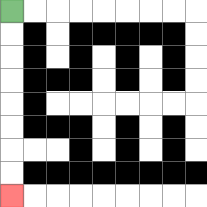{'start': '[0, 0]', 'end': '[0, 8]', 'path_directions': 'D,D,D,D,D,D,D,D', 'path_coordinates': '[[0, 0], [0, 1], [0, 2], [0, 3], [0, 4], [0, 5], [0, 6], [0, 7], [0, 8]]'}